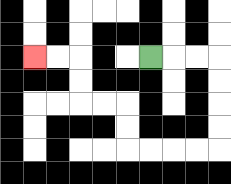{'start': '[6, 2]', 'end': '[1, 2]', 'path_directions': 'R,R,R,D,D,D,D,L,L,L,L,U,U,L,L,U,U,L,L', 'path_coordinates': '[[6, 2], [7, 2], [8, 2], [9, 2], [9, 3], [9, 4], [9, 5], [9, 6], [8, 6], [7, 6], [6, 6], [5, 6], [5, 5], [5, 4], [4, 4], [3, 4], [3, 3], [3, 2], [2, 2], [1, 2]]'}